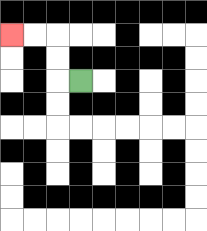{'start': '[3, 3]', 'end': '[0, 1]', 'path_directions': 'L,U,U,L,L', 'path_coordinates': '[[3, 3], [2, 3], [2, 2], [2, 1], [1, 1], [0, 1]]'}